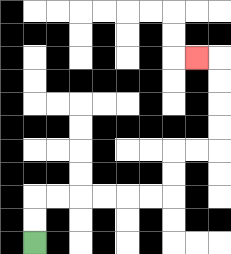{'start': '[1, 10]', 'end': '[8, 2]', 'path_directions': 'U,U,R,R,R,R,R,R,U,U,R,R,U,U,U,U,L', 'path_coordinates': '[[1, 10], [1, 9], [1, 8], [2, 8], [3, 8], [4, 8], [5, 8], [6, 8], [7, 8], [7, 7], [7, 6], [8, 6], [9, 6], [9, 5], [9, 4], [9, 3], [9, 2], [8, 2]]'}